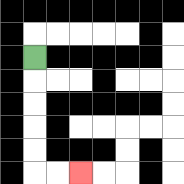{'start': '[1, 2]', 'end': '[3, 7]', 'path_directions': 'D,D,D,D,D,R,R', 'path_coordinates': '[[1, 2], [1, 3], [1, 4], [1, 5], [1, 6], [1, 7], [2, 7], [3, 7]]'}